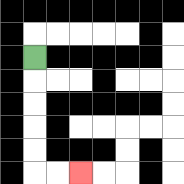{'start': '[1, 2]', 'end': '[3, 7]', 'path_directions': 'D,D,D,D,D,R,R', 'path_coordinates': '[[1, 2], [1, 3], [1, 4], [1, 5], [1, 6], [1, 7], [2, 7], [3, 7]]'}